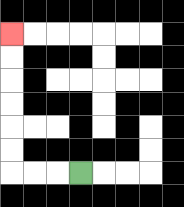{'start': '[3, 7]', 'end': '[0, 1]', 'path_directions': 'L,L,L,U,U,U,U,U,U', 'path_coordinates': '[[3, 7], [2, 7], [1, 7], [0, 7], [0, 6], [0, 5], [0, 4], [0, 3], [0, 2], [0, 1]]'}